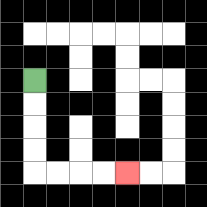{'start': '[1, 3]', 'end': '[5, 7]', 'path_directions': 'D,D,D,D,R,R,R,R', 'path_coordinates': '[[1, 3], [1, 4], [1, 5], [1, 6], [1, 7], [2, 7], [3, 7], [4, 7], [5, 7]]'}